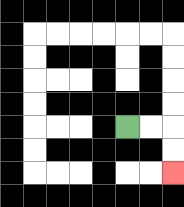{'start': '[5, 5]', 'end': '[7, 7]', 'path_directions': 'R,R,D,D', 'path_coordinates': '[[5, 5], [6, 5], [7, 5], [7, 6], [7, 7]]'}